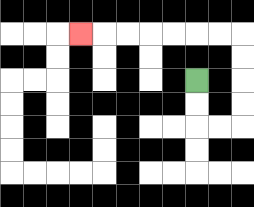{'start': '[8, 3]', 'end': '[3, 1]', 'path_directions': 'D,D,R,R,U,U,U,U,L,L,L,L,L,L,L', 'path_coordinates': '[[8, 3], [8, 4], [8, 5], [9, 5], [10, 5], [10, 4], [10, 3], [10, 2], [10, 1], [9, 1], [8, 1], [7, 1], [6, 1], [5, 1], [4, 1], [3, 1]]'}